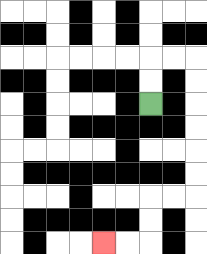{'start': '[6, 4]', 'end': '[4, 10]', 'path_directions': 'U,U,R,R,D,D,D,D,D,D,L,L,D,D,L,L', 'path_coordinates': '[[6, 4], [6, 3], [6, 2], [7, 2], [8, 2], [8, 3], [8, 4], [8, 5], [8, 6], [8, 7], [8, 8], [7, 8], [6, 8], [6, 9], [6, 10], [5, 10], [4, 10]]'}